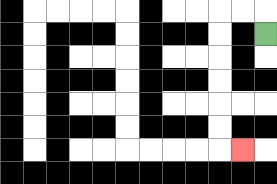{'start': '[11, 1]', 'end': '[10, 6]', 'path_directions': 'U,L,L,D,D,D,D,D,D,R', 'path_coordinates': '[[11, 1], [11, 0], [10, 0], [9, 0], [9, 1], [9, 2], [9, 3], [9, 4], [9, 5], [9, 6], [10, 6]]'}